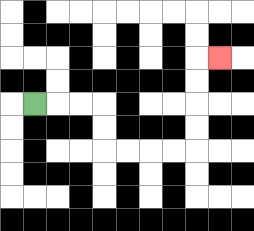{'start': '[1, 4]', 'end': '[9, 2]', 'path_directions': 'R,R,R,D,D,R,R,R,R,U,U,U,U,R', 'path_coordinates': '[[1, 4], [2, 4], [3, 4], [4, 4], [4, 5], [4, 6], [5, 6], [6, 6], [7, 6], [8, 6], [8, 5], [8, 4], [8, 3], [8, 2], [9, 2]]'}